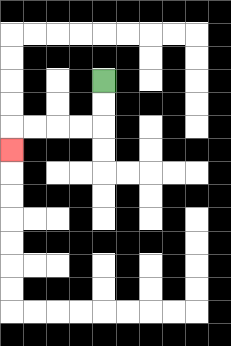{'start': '[4, 3]', 'end': '[0, 6]', 'path_directions': 'D,D,L,L,L,L,D', 'path_coordinates': '[[4, 3], [4, 4], [4, 5], [3, 5], [2, 5], [1, 5], [0, 5], [0, 6]]'}